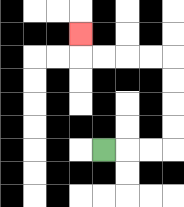{'start': '[4, 6]', 'end': '[3, 1]', 'path_directions': 'R,R,R,U,U,U,U,L,L,L,L,U', 'path_coordinates': '[[4, 6], [5, 6], [6, 6], [7, 6], [7, 5], [7, 4], [7, 3], [7, 2], [6, 2], [5, 2], [4, 2], [3, 2], [3, 1]]'}